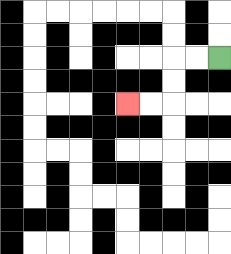{'start': '[9, 2]', 'end': '[5, 4]', 'path_directions': 'L,L,D,D,L,L', 'path_coordinates': '[[9, 2], [8, 2], [7, 2], [7, 3], [7, 4], [6, 4], [5, 4]]'}